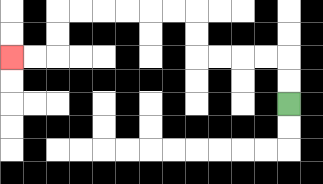{'start': '[12, 4]', 'end': '[0, 2]', 'path_directions': 'U,U,L,L,L,L,U,U,L,L,L,L,L,L,D,D,L,L', 'path_coordinates': '[[12, 4], [12, 3], [12, 2], [11, 2], [10, 2], [9, 2], [8, 2], [8, 1], [8, 0], [7, 0], [6, 0], [5, 0], [4, 0], [3, 0], [2, 0], [2, 1], [2, 2], [1, 2], [0, 2]]'}